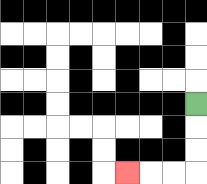{'start': '[8, 4]', 'end': '[5, 7]', 'path_directions': 'D,D,D,L,L,L', 'path_coordinates': '[[8, 4], [8, 5], [8, 6], [8, 7], [7, 7], [6, 7], [5, 7]]'}